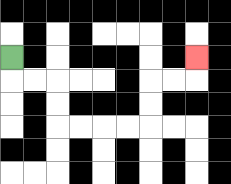{'start': '[0, 2]', 'end': '[8, 2]', 'path_directions': 'D,R,R,D,D,R,R,R,R,U,U,R,R,U', 'path_coordinates': '[[0, 2], [0, 3], [1, 3], [2, 3], [2, 4], [2, 5], [3, 5], [4, 5], [5, 5], [6, 5], [6, 4], [6, 3], [7, 3], [8, 3], [8, 2]]'}